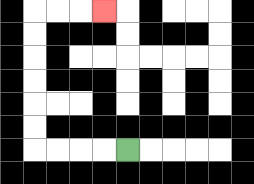{'start': '[5, 6]', 'end': '[4, 0]', 'path_directions': 'L,L,L,L,U,U,U,U,U,U,R,R,R', 'path_coordinates': '[[5, 6], [4, 6], [3, 6], [2, 6], [1, 6], [1, 5], [1, 4], [1, 3], [1, 2], [1, 1], [1, 0], [2, 0], [3, 0], [4, 0]]'}